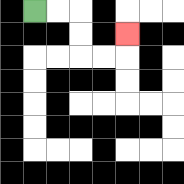{'start': '[1, 0]', 'end': '[5, 1]', 'path_directions': 'R,R,D,D,R,R,U', 'path_coordinates': '[[1, 0], [2, 0], [3, 0], [3, 1], [3, 2], [4, 2], [5, 2], [5, 1]]'}